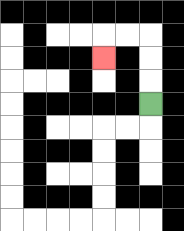{'start': '[6, 4]', 'end': '[4, 2]', 'path_directions': 'U,U,U,L,L,D', 'path_coordinates': '[[6, 4], [6, 3], [6, 2], [6, 1], [5, 1], [4, 1], [4, 2]]'}